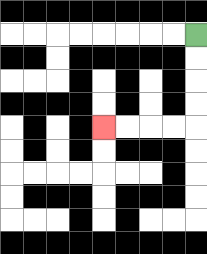{'start': '[8, 1]', 'end': '[4, 5]', 'path_directions': 'D,D,D,D,L,L,L,L', 'path_coordinates': '[[8, 1], [8, 2], [8, 3], [8, 4], [8, 5], [7, 5], [6, 5], [5, 5], [4, 5]]'}